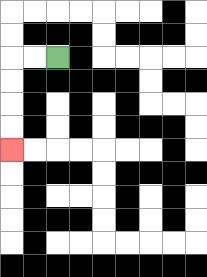{'start': '[2, 2]', 'end': '[0, 6]', 'path_directions': 'L,L,D,D,D,D', 'path_coordinates': '[[2, 2], [1, 2], [0, 2], [0, 3], [0, 4], [0, 5], [0, 6]]'}